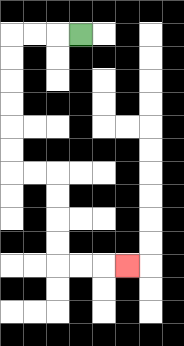{'start': '[3, 1]', 'end': '[5, 11]', 'path_directions': 'L,L,L,D,D,D,D,D,D,R,R,D,D,D,D,R,R,R', 'path_coordinates': '[[3, 1], [2, 1], [1, 1], [0, 1], [0, 2], [0, 3], [0, 4], [0, 5], [0, 6], [0, 7], [1, 7], [2, 7], [2, 8], [2, 9], [2, 10], [2, 11], [3, 11], [4, 11], [5, 11]]'}